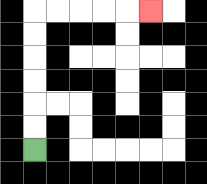{'start': '[1, 6]', 'end': '[6, 0]', 'path_directions': 'U,U,U,U,U,U,R,R,R,R,R', 'path_coordinates': '[[1, 6], [1, 5], [1, 4], [1, 3], [1, 2], [1, 1], [1, 0], [2, 0], [3, 0], [4, 0], [5, 0], [6, 0]]'}